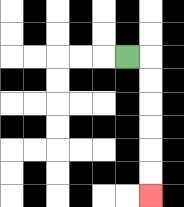{'start': '[5, 2]', 'end': '[6, 8]', 'path_directions': 'R,D,D,D,D,D,D', 'path_coordinates': '[[5, 2], [6, 2], [6, 3], [6, 4], [6, 5], [6, 6], [6, 7], [6, 8]]'}